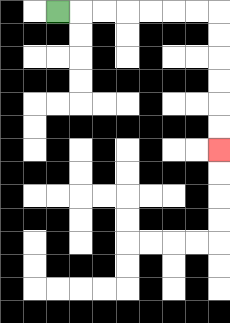{'start': '[2, 0]', 'end': '[9, 6]', 'path_directions': 'R,R,R,R,R,R,R,D,D,D,D,D,D', 'path_coordinates': '[[2, 0], [3, 0], [4, 0], [5, 0], [6, 0], [7, 0], [8, 0], [9, 0], [9, 1], [9, 2], [9, 3], [9, 4], [9, 5], [9, 6]]'}